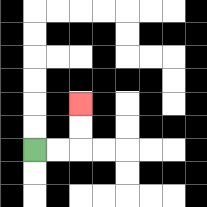{'start': '[1, 6]', 'end': '[3, 4]', 'path_directions': 'R,R,U,U', 'path_coordinates': '[[1, 6], [2, 6], [3, 6], [3, 5], [3, 4]]'}